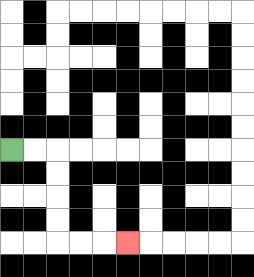{'start': '[0, 6]', 'end': '[5, 10]', 'path_directions': 'R,R,D,D,D,D,R,R,R', 'path_coordinates': '[[0, 6], [1, 6], [2, 6], [2, 7], [2, 8], [2, 9], [2, 10], [3, 10], [4, 10], [5, 10]]'}